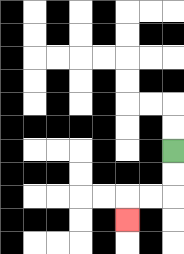{'start': '[7, 6]', 'end': '[5, 9]', 'path_directions': 'D,D,L,L,D', 'path_coordinates': '[[7, 6], [7, 7], [7, 8], [6, 8], [5, 8], [5, 9]]'}